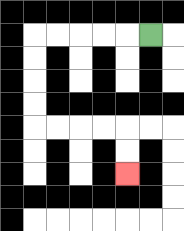{'start': '[6, 1]', 'end': '[5, 7]', 'path_directions': 'L,L,L,L,L,D,D,D,D,R,R,R,R,D,D', 'path_coordinates': '[[6, 1], [5, 1], [4, 1], [3, 1], [2, 1], [1, 1], [1, 2], [1, 3], [1, 4], [1, 5], [2, 5], [3, 5], [4, 5], [5, 5], [5, 6], [5, 7]]'}